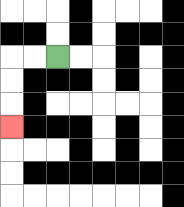{'start': '[2, 2]', 'end': '[0, 5]', 'path_directions': 'L,L,D,D,D', 'path_coordinates': '[[2, 2], [1, 2], [0, 2], [0, 3], [0, 4], [0, 5]]'}